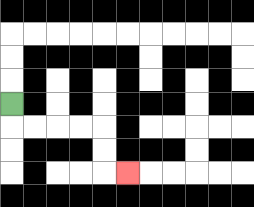{'start': '[0, 4]', 'end': '[5, 7]', 'path_directions': 'D,R,R,R,R,D,D,R', 'path_coordinates': '[[0, 4], [0, 5], [1, 5], [2, 5], [3, 5], [4, 5], [4, 6], [4, 7], [5, 7]]'}